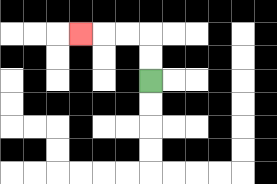{'start': '[6, 3]', 'end': '[3, 1]', 'path_directions': 'U,U,L,L,L', 'path_coordinates': '[[6, 3], [6, 2], [6, 1], [5, 1], [4, 1], [3, 1]]'}